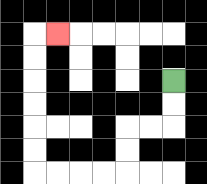{'start': '[7, 3]', 'end': '[2, 1]', 'path_directions': 'D,D,L,L,D,D,L,L,L,L,U,U,U,U,U,U,R', 'path_coordinates': '[[7, 3], [7, 4], [7, 5], [6, 5], [5, 5], [5, 6], [5, 7], [4, 7], [3, 7], [2, 7], [1, 7], [1, 6], [1, 5], [1, 4], [1, 3], [1, 2], [1, 1], [2, 1]]'}